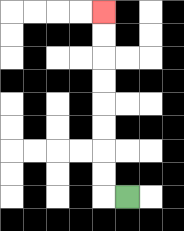{'start': '[5, 8]', 'end': '[4, 0]', 'path_directions': 'L,U,U,U,U,U,U,U,U', 'path_coordinates': '[[5, 8], [4, 8], [4, 7], [4, 6], [4, 5], [4, 4], [4, 3], [4, 2], [4, 1], [4, 0]]'}